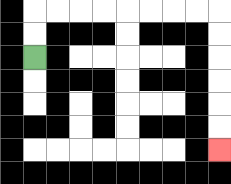{'start': '[1, 2]', 'end': '[9, 6]', 'path_directions': 'U,U,R,R,R,R,R,R,R,R,D,D,D,D,D,D', 'path_coordinates': '[[1, 2], [1, 1], [1, 0], [2, 0], [3, 0], [4, 0], [5, 0], [6, 0], [7, 0], [8, 0], [9, 0], [9, 1], [9, 2], [9, 3], [9, 4], [9, 5], [9, 6]]'}